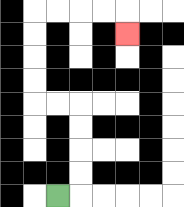{'start': '[2, 8]', 'end': '[5, 1]', 'path_directions': 'R,U,U,U,U,L,L,U,U,U,U,R,R,R,R,D', 'path_coordinates': '[[2, 8], [3, 8], [3, 7], [3, 6], [3, 5], [3, 4], [2, 4], [1, 4], [1, 3], [1, 2], [1, 1], [1, 0], [2, 0], [3, 0], [4, 0], [5, 0], [5, 1]]'}